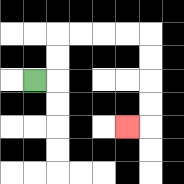{'start': '[1, 3]', 'end': '[5, 5]', 'path_directions': 'R,U,U,R,R,R,R,D,D,D,D,L', 'path_coordinates': '[[1, 3], [2, 3], [2, 2], [2, 1], [3, 1], [4, 1], [5, 1], [6, 1], [6, 2], [6, 3], [6, 4], [6, 5], [5, 5]]'}